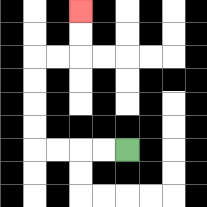{'start': '[5, 6]', 'end': '[3, 0]', 'path_directions': 'L,L,L,L,U,U,U,U,R,R,U,U', 'path_coordinates': '[[5, 6], [4, 6], [3, 6], [2, 6], [1, 6], [1, 5], [1, 4], [1, 3], [1, 2], [2, 2], [3, 2], [3, 1], [3, 0]]'}